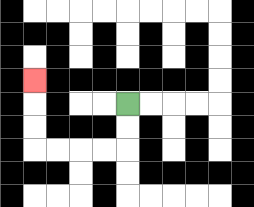{'start': '[5, 4]', 'end': '[1, 3]', 'path_directions': 'D,D,L,L,L,L,U,U,U', 'path_coordinates': '[[5, 4], [5, 5], [5, 6], [4, 6], [3, 6], [2, 6], [1, 6], [1, 5], [1, 4], [1, 3]]'}